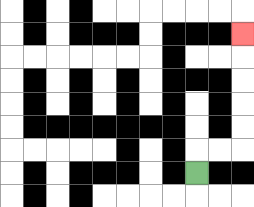{'start': '[8, 7]', 'end': '[10, 1]', 'path_directions': 'U,R,R,U,U,U,U,U', 'path_coordinates': '[[8, 7], [8, 6], [9, 6], [10, 6], [10, 5], [10, 4], [10, 3], [10, 2], [10, 1]]'}